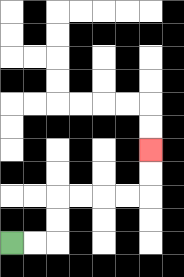{'start': '[0, 10]', 'end': '[6, 6]', 'path_directions': 'R,R,U,U,R,R,R,R,U,U', 'path_coordinates': '[[0, 10], [1, 10], [2, 10], [2, 9], [2, 8], [3, 8], [4, 8], [5, 8], [6, 8], [6, 7], [6, 6]]'}